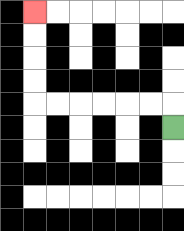{'start': '[7, 5]', 'end': '[1, 0]', 'path_directions': 'U,L,L,L,L,L,L,U,U,U,U', 'path_coordinates': '[[7, 5], [7, 4], [6, 4], [5, 4], [4, 4], [3, 4], [2, 4], [1, 4], [1, 3], [1, 2], [1, 1], [1, 0]]'}